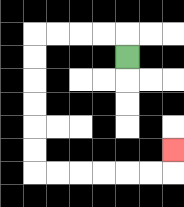{'start': '[5, 2]', 'end': '[7, 6]', 'path_directions': 'U,L,L,L,L,D,D,D,D,D,D,R,R,R,R,R,R,U', 'path_coordinates': '[[5, 2], [5, 1], [4, 1], [3, 1], [2, 1], [1, 1], [1, 2], [1, 3], [1, 4], [1, 5], [1, 6], [1, 7], [2, 7], [3, 7], [4, 7], [5, 7], [6, 7], [7, 7], [7, 6]]'}